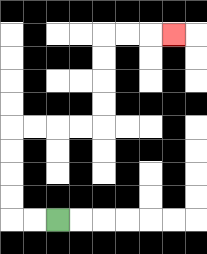{'start': '[2, 9]', 'end': '[7, 1]', 'path_directions': 'L,L,U,U,U,U,R,R,R,R,U,U,U,U,R,R,R', 'path_coordinates': '[[2, 9], [1, 9], [0, 9], [0, 8], [0, 7], [0, 6], [0, 5], [1, 5], [2, 5], [3, 5], [4, 5], [4, 4], [4, 3], [4, 2], [4, 1], [5, 1], [6, 1], [7, 1]]'}